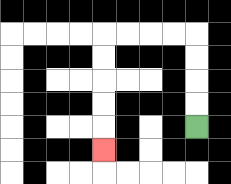{'start': '[8, 5]', 'end': '[4, 6]', 'path_directions': 'U,U,U,U,L,L,L,L,D,D,D,D,D', 'path_coordinates': '[[8, 5], [8, 4], [8, 3], [8, 2], [8, 1], [7, 1], [6, 1], [5, 1], [4, 1], [4, 2], [4, 3], [4, 4], [4, 5], [4, 6]]'}